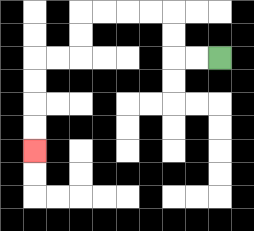{'start': '[9, 2]', 'end': '[1, 6]', 'path_directions': 'L,L,U,U,L,L,L,L,D,D,L,L,D,D,D,D', 'path_coordinates': '[[9, 2], [8, 2], [7, 2], [7, 1], [7, 0], [6, 0], [5, 0], [4, 0], [3, 0], [3, 1], [3, 2], [2, 2], [1, 2], [1, 3], [1, 4], [1, 5], [1, 6]]'}